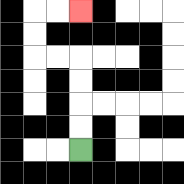{'start': '[3, 6]', 'end': '[3, 0]', 'path_directions': 'U,U,U,U,L,L,U,U,R,R', 'path_coordinates': '[[3, 6], [3, 5], [3, 4], [3, 3], [3, 2], [2, 2], [1, 2], [1, 1], [1, 0], [2, 0], [3, 0]]'}